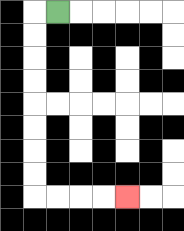{'start': '[2, 0]', 'end': '[5, 8]', 'path_directions': 'L,D,D,D,D,D,D,D,D,R,R,R,R', 'path_coordinates': '[[2, 0], [1, 0], [1, 1], [1, 2], [1, 3], [1, 4], [1, 5], [1, 6], [1, 7], [1, 8], [2, 8], [3, 8], [4, 8], [5, 8]]'}